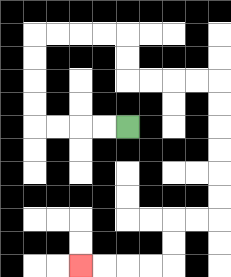{'start': '[5, 5]', 'end': '[3, 11]', 'path_directions': 'L,L,L,L,U,U,U,U,R,R,R,R,D,D,R,R,R,R,D,D,D,D,D,D,L,L,D,D,L,L,L,L', 'path_coordinates': '[[5, 5], [4, 5], [3, 5], [2, 5], [1, 5], [1, 4], [1, 3], [1, 2], [1, 1], [2, 1], [3, 1], [4, 1], [5, 1], [5, 2], [5, 3], [6, 3], [7, 3], [8, 3], [9, 3], [9, 4], [9, 5], [9, 6], [9, 7], [9, 8], [9, 9], [8, 9], [7, 9], [7, 10], [7, 11], [6, 11], [5, 11], [4, 11], [3, 11]]'}